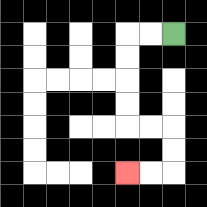{'start': '[7, 1]', 'end': '[5, 7]', 'path_directions': 'L,L,D,D,D,D,R,R,D,D,L,L', 'path_coordinates': '[[7, 1], [6, 1], [5, 1], [5, 2], [5, 3], [5, 4], [5, 5], [6, 5], [7, 5], [7, 6], [7, 7], [6, 7], [5, 7]]'}